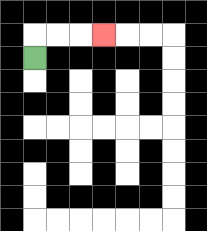{'start': '[1, 2]', 'end': '[4, 1]', 'path_directions': 'U,R,R,R', 'path_coordinates': '[[1, 2], [1, 1], [2, 1], [3, 1], [4, 1]]'}